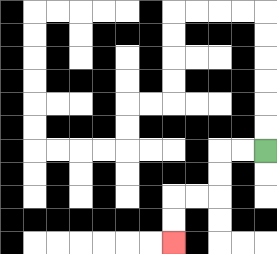{'start': '[11, 6]', 'end': '[7, 10]', 'path_directions': 'L,L,D,D,L,L,D,D', 'path_coordinates': '[[11, 6], [10, 6], [9, 6], [9, 7], [9, 8], [8, 8], [7, 8], [7, 9], [7, 10]]'}